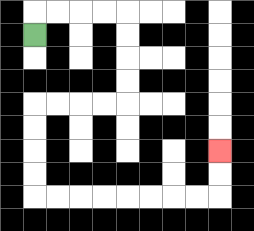{'start': '[1, 1]', 'end': '[9, 6]', 'path_directions': 'U,R,R,R,R,D,D,D,D,L,L,L,L,D,D,D,D,R,R,R,R,R,R,R,R,U,U', 'path_coordinates': '[[1, 1], [1, 0], [2, 0], [3, 0], [4, 0], [5, 0], [5, 1], [5, 2], [5, 3], [5, 4], [4, 4], [3, 4], [2, 4], [1, 4], [1, 5], [1, 6], [1, 7], [1, 8], [2, 8], [3, 8], [4, 8], [5, 8], [6, 8], [7, 8], [8, 8], [9, 8], [9, 7], [9, 6]]'}